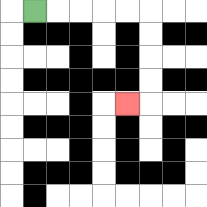{'start': '[1, 0]', 'end': '[5, 4]', 'path_directions': 'R,R,R,R,R,D,D,D,D,L', 'path_coordinates': '[[1, 0], [2, 0], [3, 0], [4, 0], [5, 0], [6, 0], [6, 1], [6, 2], [6, 3], [6, 4], [5, 4]]'}